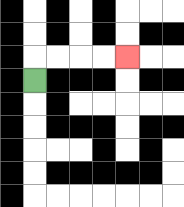{'start': '[1, 3]', 'end': '[5, 2]', 'path_directions': 'U,R,R,R,R', 'path_coordinates': '[[1, 3], [1, 2], [2, 2], [3, 2], [4, 2], [5, 2]]'}